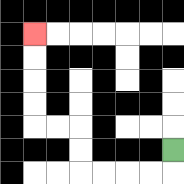{'start': '[7, 6]', 'end': '[1, 1]', 'path_directions': 'D,L,L,L,L,U,U,L,L,U,U,U,U', 'path_coordinates': '[[7, 6], [7, 7], [6, 7], [5, 7], [4, 7], [3, 7], [3, 6], [3, 5], [2, 5], [1, 5], [1, 4], [1, 3], [1, 2], [1, 1]]'}